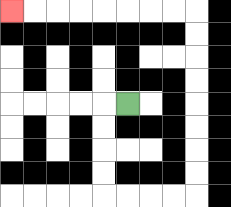{'start': '[5, 4]', 'end': '[0, 0]', 'path_directions': 'L,D,D,D,D,R,R,R,R,U,U,U,U,U,U,U,U,L,L,L,L,L,L,L,L', 'path_coordinates': '[[5, 4], [4, 4], [4, 5], [4, 6], [4, 7], [4, 8], [5, 8], [6, 8], [7, 8], [8, 8], [8, 7], [8, 6], [8, 5], [8, 4], [8, 3], [8, 2], [8, 1], [8, 0], [7, 0], [6, 0], [5, 0], [4, 0], [3, 0], [2, 0], [1, 0], [0, 0]]'}